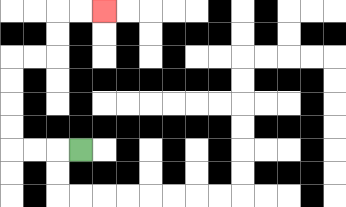{'start': '[3, 6]', 'end': '[4, 0]', 'path_directions': 'L,L,L,U,U,U,U,R,R,U,U,R,R', 'path_coordinates': '[[3, 6], [2, 6], [1, 6], [0, 6], [0, 5], [0, 4], [0, 3], [0, 2], [1, 2], [2, 2], [2, 1], [2, 0], [3, 0], [4, 0]]'}